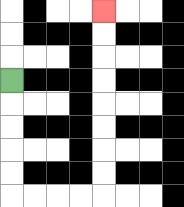{'start': '[0, 3]', 'end': '[4, 0]', 'path_directions': 'D,D,D,D,D,R,R,R,R,U,U,U,U,U,U,U,U', 'path_coordinates': '[[0, 3], [0, 4], [0, 5], [0, 6], [0, 7], [0, 8], [1, 8], [2, 8], [3, 8], [4, 8], [4, 7], [4, 6], [4, 5], [4, 4], [4, 3], [4, 2], [4, 1], [4, 0]]'}